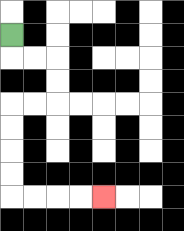{'start': '[0, 1]', 'end': '[4, 8]', 'path_directions': 'D,R,R,D,D,L,L,D,D,D,D,R,R,R,R', 'path_coordinates': '[[0, 1], [0, 2], [1, 2], [2, 2], [2, 3], [2, 4], [1, 4], [0, 4], [0, 5], [0, 6], [0, 7], [0, 8], [1, 8], [2, 8], [3, 8], [4, 8]]'}